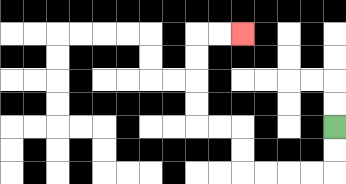{'start': '[14, 5]', 'end': '[10, 1]', 'path_directions': 'D,D,L,L,L,L,U,U,L,L,U,U,U,U,R,R', 'path_coordinates': '[[14, 5], [14, 6], [14, 7], [13, 7], [12, 7], [11, 7], [10, 7], [10, 6], [10, 5], [9, 5], [8, 5], [8, 4], [8, 3], [8, 2], [8, 1], [9, 1], [10, 1]]'}